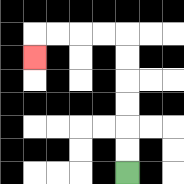{'start': '[5, 7]', 'end': '[1, 2]', 'path_directions': 'U,U,U,U,U,U,L,L,L,L,D', 'path_coordinates': '[[5, 7], [5, 6], [5, 5], [5, 4], [5, 3], [5, 2], [5, 1], [4, 1], [3, 1], [2, 1], [1, 1], [1, 2]]'}